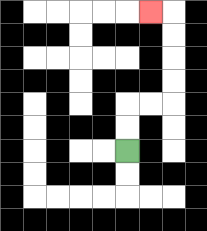{'start': '[5, 6]', 'end': '[6, 0]', 'path_directions': 'U,U,R,R,U,U,U,U,L', 'path_coordinates': '[[5, 6], [5, 5], [5, 4], [6, 4], [7, 4], [7, 3], [7, 2], [7, 1], [7, 0], [6, 0]]'}